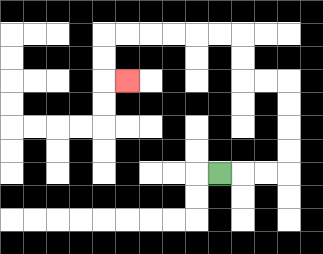{'start': '[9, 7]', 'end': '[5, 3]', 'path_directions': 'R,R,R,U,U,U,U,L,L,U,U,L,L,L,L,L,L,D,D,R', 'path_coordinates': '[[9, 7], [10, 7], [11, 7], [12, 7], [12, 6], [12, 5], [12, 4], [12, 3], [11, 3], [10, 3], [10, 2], [10, 1], [9, 1], [8, 1], [7, 1], [6, 1], [5, 1], [4, 1], [4, 2], [4, 3], [5, 3]]'}